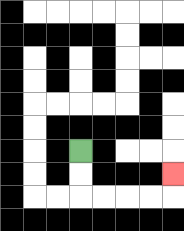{'start': '[3, 6]', 'end': '[7, 7]', 'path_directions': 'D,D,R,R,R,R,U', 'path_coordinates': '[[3, 6], [3, 7], [3, 8], [4, 8], [5, 8], [6, 8], [7, 8], [7, 7]]'}